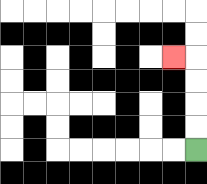{'start': '[8, 6]', 'end': '[7, 2]', 'path_directions': 'U,U,U,U,L', 'path_coordinates': '[[8, 6], [8, 5], [8, 4], [8, 3], [8, 2], [7, 2]]'}